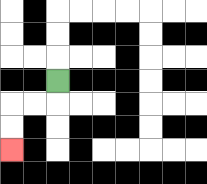{'start': '[2, 3]', 'end': '[0, 6]', 'path_directions': 'D,L,L,D,D', 'path_coordinates': '[[2, 3], [2, 4], [1, 4], [0, 4], [0, 5], [0, 6]]'}